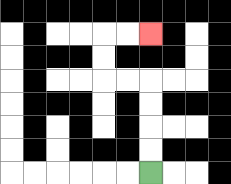{'start': '[6, 7]', 'end': '[6, 1]', 'path_directions': 'U,U,U,U,L,L,U,U,R,R', 'path_coordinates': '[[6, 7], [6, 6], [6, 5], [6, 4], [6, 3], [5, 3], [4, 3], [4, 2], [4, 1], [5, 1], [6, 1]]'}